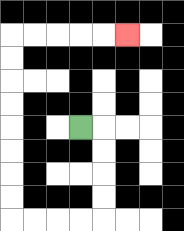{'start': '[3, 5]', 'end': '[5, 1]', 'path_directions': 'R,D,D,D,D,L,L,L,L,U,U,U,U,U,U,U,U,R,R,R,R,R', 'path_coordinates': '[[3, 5], [4, 5], [4, 6], [4, 7], [4, 8], [4, 9], [3, 9], [2, 9], [1, 9], [0, 9], [0, 8], [0, 7], [0, 6], [0, 5], [0, 4], [0, 3], [0, 2], [0, 1], [1, 1], [2, 1], [3, 1], [4, 1], [5, 1]]'}